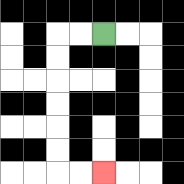{'start': '[4, 1]', 'end': '[4, 7]', 'path_directions': 'L,L,D,D,D,D,D,D,R,R', 'path_coordinates': '[[4, 1], [3, 1], [2, 1], [2, 2], [2, 3], [2, 4], [2, 5], [2, 6], [2, 7], [3, 7], [4, 7]]'}